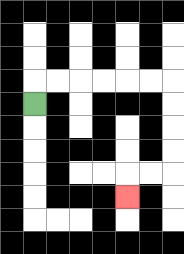{'start': '[1, 4]', 'end': '[5, 8]', 'path_directions': 'U,R,R,R,R,R,R,D,D,D,D,L,L,D', 'path_coordinates': '[[1, 4], [1, 3], [2, 3], [3, 3], [4, 3], [5, 3], [6, 3], [7, 3], [7, 4], [7, 5], [7, 6], [7, 7], [6, 7], [5, 7], [5, 8]]'}